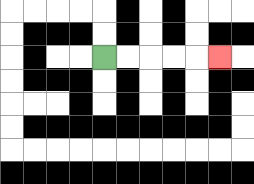{'start': '[4, 2]', 'end': '[9, 2]', 'path_directions': 'R,R,R,R,R', 'path_coordinates': '[[4, 2], [5, 2], [6, 2], [7, 2], [8, 2], [9, 2]]'}